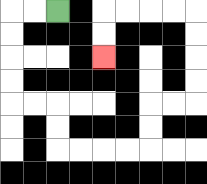{'start': '[2, 0]', 'end': '[4, 2]', 'path_directions': 'L,L,D,D,D,D,R,R,D,D,R,R,R,R,U,U,R,R,U,U,U,U,L,L,L,L,D,D', 'path_coordinates': '[[2, 0], [1, 0], [0, 0], [0, 1], [0, 2], [0, 3], [0, 4], [1, 4], [2, 4], [2, 5], [2, 6], [3, 6], [4, 6], [5, 6], [6, 6], [6, 5], [6, 4], [7, 4], [8, 4], [8, 3], [8, 2], [8, 1], [8, 0], [7, 0], [6, 0], [5, 0], [4, 0], [4, 1], [4, 2]]'}